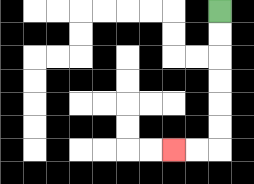{'start': '[9, 0]', 'end': '[7, 6]', 'path_directions': 'D,D,D,D,D,D,L,L', 'path_coordinates': '[[9, 0], [9, 1], [9, 2], [9, 3], [9, 4], [9, 5], [9, 6], [8, 6], [7, 6]]'}